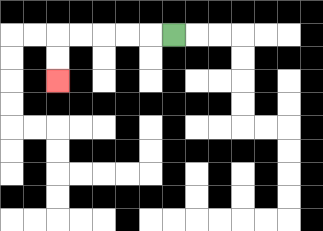{'start': '[7, 1]', 'end': '[2, 3]', 'path_directions': 'L,L,L,L,L,D,D', 'path_coordinates': '[[7, 1], [6, 1], [5, 1], [4, 1], [3, 1], [2, 1], [2, 2], [2, 3]]'}